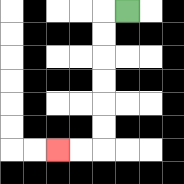{'start': '[5, 0]', 'end': '[2, 6]', 'path_directions': 'L,D,D,D,D,D,D,L,L', 'path_coordinates': '[[5, 0], [4, 0], [4, 1], [4, 2], [4, 3], [4, 4], [4, 5], [4, 6], [3, 6], [2, 6]]'}